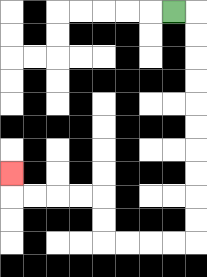{'start': '[7, 0]', 'end': '[0, 7]', 'path_directions': 'R,D,D,D,D,D,D,D,D,D,D,L,L,L,L,U,U,L,L,L,L,U', 'path_coordinates': '[[7, 0], [8, 0], [8, 1], [8, 2], [8, 3], [8, 4], [8, 5], [8, 6], [8, 7], [8, 8], [8, 9], [8, 10], [7, 10], [6, 10], [5, 10], [4, 10], [4, 9], [4, 8], [3, 8], [2, 8], [1, 8], [0, 8], [0, 7]]'}